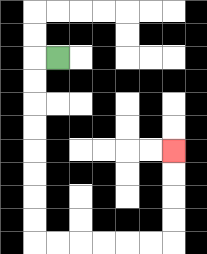{'start': '[2, 2]', 'end': '[7, 6]', 'path_directions': 'L,D,D,D,D,D,D,D,D,R,R,R,R,R,R,U,U,U,U', 'path_coordinates': '[[2, 2], [1, 2], [1, 3], [1, 4], [1, 5], [1, 6], [1, 7], [1, 8], [1, 9], [1, 10], [2, 10], [3, 10], [4, 10], [5, 10], [6, 10], [7, 10], [7, 9], [7, 8], [7, 7], [7, 6]]'}